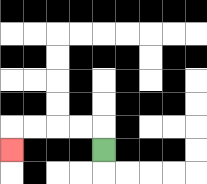{'start': '[4, 6]', 'end': '[0, 6]', 'path_directions': 'U,L,L,L,L,D', 'path_coordinates': '[[4, 6], [4, 5], [3, 5], [2, 5], [1, 5], [0, 5], [0, 6]]'}